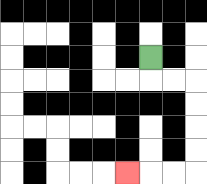{'start': '[6, 2]', 'end': '[5, 7]', 'path_directions': 'D,R,R,D,D,D,D,L,L,L', 'path_coordinates': '[[6, 2], [6, 3], [7, 3], [8, 3], [8, 4], [8, 5], [8, 6], [8, 7], [7, 7], [6, 7], [5, 7]]'}